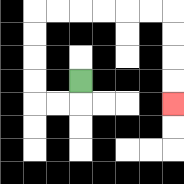{'start': '[3, 3]', 'end': '[7, 4]', 'path_directions': 'D,L,L,U,U,U,U,R,R,R,R,R,R,D,D,D,D', 'path_coordinates': '[[3, 3], [3, 4], [2, 4], [1, 4], [1, 3], [1, 2], [1, 1], [1, 0], [2, 0], [3, 0], [4, 0], [5, 0], [6, 0], [7, 0], [7, 1], [7, 2], [7, 3], [7, 4]]'}